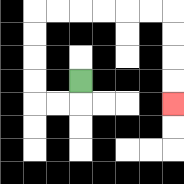{'start': '[3, 3]', 'end': '[7, 4]', 'path_directions': 'D,L,L,U,U,U,U,R,R,R,R,R,R,D,D,D,D', 'path_coordinates': '[[3, 3], [3, 4], [2, 4], [1, 4], [1, 3], [1, 2], [1, 1], [1, 0], [2, 0], [3, 0], [4, 0], [5, 0], [6, 0], [7, 0], [7, 1], [7, 2], [7, 3], [7, 4]]'}